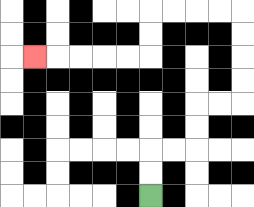{'start': '[6, 8]', 'end': '[1, 2]', 'path_directions': 'U,U,R,R,U,U,R,R,U,U,U,U,L,L,L,L,D,D,L,L,L,L,L', 'path_coordinates': '[[6, 8], [6, 7], [6, 6], [7, 6], [8, 6], [8, 5], [8, 4], [9, 4], [10, 4], [10, 3], [10, 2], [10, 1], [10, 0], [9, 0], [8, 0], [7, 0], [6, 0], [6, 1], [6, 2], [5, 2], [4, 2], [3, 2], [2, 2], [1, 2]]'}